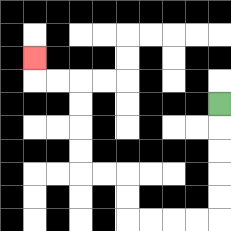{'start': '[9, 4]', 'end': '[1, 2]', 'path_directions': 'D,D,D,D,D,L,L,L,L,U,U,L,L,U,U,U,U,L,L,U', 'path_coordinates': '[[9, 4], [9, 5], [9, 6], [9, 7], [9, 8], [9, 9], [8, 9], [7, 9], [6, 9], [5, 9], [5, 8], [5, 7], [4, 7], [3, 7], [3, 6], [3, 5], [3, 4], [3, 3], [2, 3], [1, 3], [1, 2]]'}